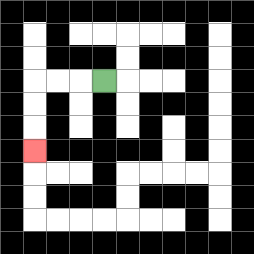{'start': '[4, 3]', 'end': '[1, 6]', 'path_directions': 'L,L,L,D,D,D', 'path_coordinates': '[[4, 3], [3, 3], [2, 3], [1, 3], [1, 4], [1, 5], [1, 6]]'}